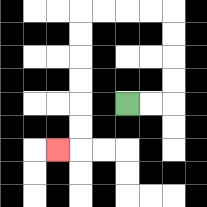{'start': '[5, 4]', 'end': '[2, 6]', 'path_directions': 'R,R,U,U,U,U,L,L,L,L,D,D,D,D,D,D,L', 'path_coordinates': '[[5, 4], [6, 4], [7, 4], [7, 3], [7, 2], [7, 1], [7, 0], [6, 0], [5, 0], [4, 0], [3, 0], [3, 1], [3, 2], [3, 3], [3, 4], [3, 5], [3, 6], [2, 6]]'}